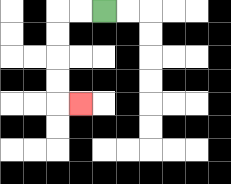{'start': '[4, 0]', 'end': '[3, 4]', 'path_directions': 'L,L,D,D,D,D,R', 'path_coordinates': '[[4, 0], [3, 0], [2, 0], [2, 1], [2, 2], [2, 3], [2, 4], [3, 4]]'}